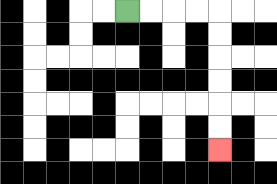{'start': '[5, 0]', 'end': '[9, 6]', 'path_directions': 'R,R,R,R,D,D,D,D,D,D', 'path_coordinates': '[[5, 0], [6, 0], [7, 0], [8, 0], [9, 0], [9, 1], [9, 2], [9, 3], [9, 4], [9, 5], [9, 6]]'}